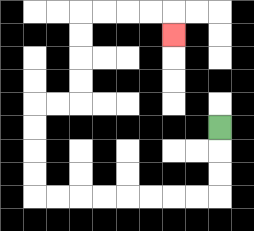{'start': '[9, 5]', 'end': '[7, 1]', 'path_directions': 'D,D,D,L,L,L,L,L,L,L,L,U,U,U,U,R,R,U,U,U,U,R,R,R,R,D', 'path_coordinates': '[[9, 5], [9, 6], [9, 7], [9, 8], [8, 8], [7, 8], [6, 8], [5, 8], [4, 8], [3, 8], [2, 8], [1, 8], [1, 7], [1, 6], [1, 5], [1, 4], [2, 4], [3, 4], [3, 3], [3, 2], [3, 1], [3, 0], [4, 0], [5, 0], [6, 0], [7, 0], [7, 1]]'}